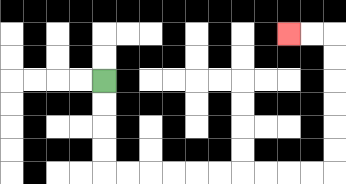{'start': '[4, 3]', 'end': '[12, 1]', 'path_directions': 'D,D,D,D,R,R,R,R,R,R,R,R,R,R,U,U,U,U,U,U,L,L', 'path_coordinates': '[[4, 3], [4, 4], [4, 5], [4, 6], [4, 7], [5, 7], [6, 7], [7, 7], [8, 7], [9, 7], [10, 7], [11, 7], [12, 7], [13, 7], [14, 7], [14, 6], [14, 5], [14, 4], [14, 3], [14, 2], [14, 1], [13, 1], [12, 1]]'}